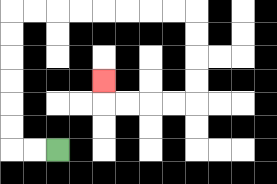{'start': '[2, 6]', 'end': '[4, 3]', 'path_directions': 'L,L,U,U,U,U,U,U,R,R,R,R,R,R,R,R,D,D,D,D,L,L,L,L,U', 'path_coordinates': '[[2, 6], [1, 6], [0, 6], [0, 5], [0, 4], [0, 3], [0, 2], [0, 1], [0, 0], [1, 0], [2, 0], [3, 0], [4, 0], [5, 0], [6, 0], [7, 0], [8, 0], [8, 1], [8, 2], [8, 3], [8, 4], [7, 4], [6, 4], [5, 4], [4, 4], [4, 3]]'}